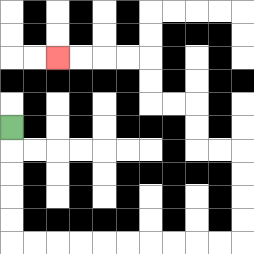{'start': '[0, 5]', 'end': '[2, 2]', 'path_directions': 'D,D,D,D,D,R,R,R,R,R,R,R,R,R,R,U,U,U,U,L,L,U,U,L,L,U,U,L,L,L,L', 'path_coordinates': '[[0, 5], [0, 6], [0, 7], [0, 8], [0, 9], [0, 10], [1, 10], [2, 10], [3, 10], [4, 10], [5, 10], [6, 10], [7, 10], [8, 10], [9, 10], [10, 10], [10, 9], [10, 8], [10, 7], [10, 6], [9, 6], [8, 6], [8, 5], [8, 4], [7, 4], [6, 4], [6, 3], [6, 2], [5, 2], [4, 2], [3, 2], [2, 2]]'}